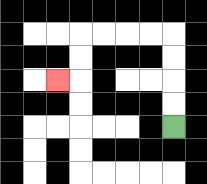{'start': '[7, 5]', 'end': '[2, 3]', 'path_directions': 'U,U,U,U,L,L,L,L,D,D,L', 'path_coordinates': '[[7, 5], [7, 4], [7, 3], [7, 2], [7, 1], [6, 1], [5, 1], [4, 1], [3, 1], [3, 2], [3, 3], [2, 3]]'}